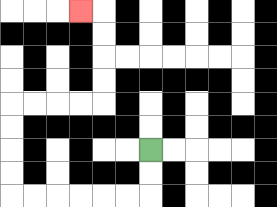{'start': '[6, 6]', 'end': '[3, 0]', 'path_directions': 'D,D,L,L,L,L,L,L,U,U,U,U,R,R,R,R,U,U,U,U,L', 'path_coordinates': '[[6, 6], [6, 7], [6, 8], [5, 8], [4, 8], [3, 8], [2, 8], [1, 8], [0, 8], [0, 7], [0, 6], [0, 5], [0, 4], [1, 4], [2, 4], [3, 4], [4, 4], [4, 3], [4, 2], [4, 1], [4, 0], [3, 0]]'}